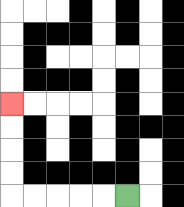{'start': '[5, 8]', 'end': '[0, 4]', 'path_directions': 'L,L,L,L,L,U,U,U,U', 'path_coordinates': '[[5, 8], [4, 8], [3, 8], [2, 8], [1, 8], [0, 8], [0, 7], [0, 6], [0, 5], [0, 4]]'}